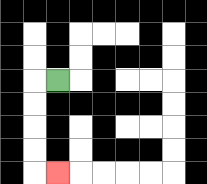{'start': '[2, 3]', 'end': '[2, 7]', 'path_directions': 'L,D,D,D,D,R', 'path_coordinates': '[[2, 3], [1, 3], [1, 4], [1, 5], [1, 6], [1, 7], [2, 7]]'}